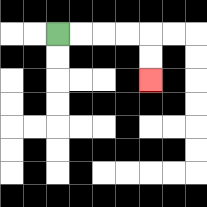{'start': '[2, 1]', 'end': '[6, 3]', 'path_directions': 'R,R,R,R,D,D', 'path_coordinates': '[[2, 1], [3, 1], [4, 1], [5, 1], [6, 1], [6, 2], [6, 3]]'}